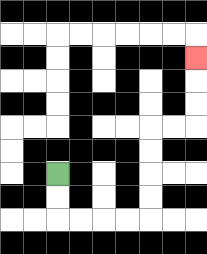{'start': '[2, 7]', 'end': '[8, 2]', 'path_directions': 'D,D,R,R,R,R,U,U,U,U,R,R,U,U,U', 'path_coordinates': '[[2, 7], [2, 8], [2, 9], [3, 9], [4, 9], [5, 9], [6, 9], [6, 8], [6, 7], [6, 6], [6, 5], [7, 5], [8, 5], [8, 4], [8, 3], [8, 2]]'}